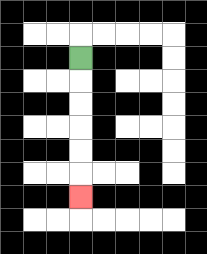{'start': '[3, 2]', 'end': '[3, 8]', 'path_directions': 'D,D,D,D,D,D', 'path_coordinates': '[[3, 2], [3, 3], [3, 4], [3, 5], [3, 6], [3, 7], [3, 8]]'}